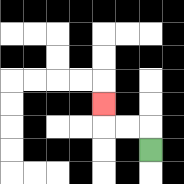{'start': '[6, 6]', 'end': '[4, 4]', 'path_directions': 'U,L,L,U', 'path_coordinates': '[[6, 6], [6, 5], [5, 5], [4, 5], [4, 4]]'}